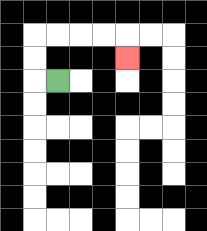{'start': '[2, 3]', 'end': '[5, 2]', 'path_directions': 'L,U,U,R,R,R,R,D', 'path_coordinates': '[[2, 3], [1, 3], [1, 2], [1, 1], [2, 1], [3, 1], [4, 1], [5, 1], [5, 2]]'}